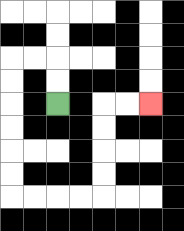{'start': '[2, 4]', 'end': '[6, 4]', 'path_directions': 'U,U,L,L,D,D,D,D,D,D,R,R,R,R,U,U,U,U,R,R', 'path_coordinates': '[[2, 4], [2, 3], [2, 2], [1, 2], [0, 2], [0, 3], [0, 4], [0, 5], [0, 6], [0, 7], [0, 8], [1, 8], [2, 8], [3, 8], [4, 8], [4, 7], [4, 6], [4, 5], [4, 4], [5, 4], [6, 4]]'}